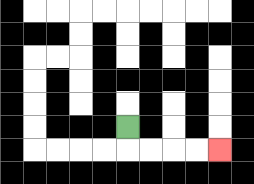{'start': '[5, 5]', 'end': '[9, 6]', 'path_directions': 'D,R,R,R,R', 'path_coordinates': '[[5, 5], [5, 6], [6, 6], [7, 6], [8, 6], [9, 6]]'}